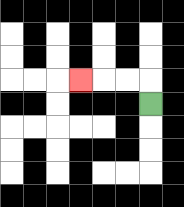{'start': '[6, 4]', 'end': '[3, 3]', 'path_directions': 'U,L,L,L', 'path_coordinates': '[[6, 4], [6, 3], [5, 3], [4, 3], [3, 3]]'}